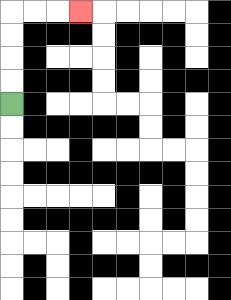{'start': '[0, 4]', 'end': '[3, 0]', 'path_directions': 'U,U,U,U,R,R,R', 'path_coordinates': '[[0, 4], [0, 3], [0, 2], [0, 1], [0, 0], [1, 0], [2, 0], [3, 0]]'}